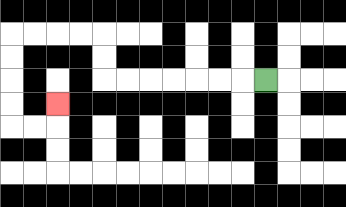{'start': '[11, 3]', 'end': '[2, 4]', 'path_directions': 'L,L,L,L,L,L,L,U,U,L,L,L,L,D,D,D,D,R,R,U', 'path_coordinates': '[[11, 3], [10, 3], [9, 3], [8, 3], [7, 3], [6, 3], [5, 3], [4, 3], [4, 2], [4, 1], [3, 1], [2, 1], [1, 1], [0, 1], [0, 2], [0, 3], [0, 4], [0, 5], [1, 5], [2, 5], [2, 4]]'}